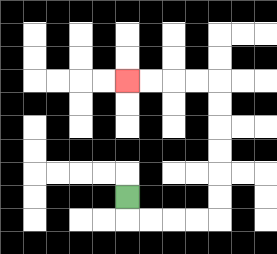{'start': '[5, 8]', 'end': '[5, 3]', 'path_directions': 'D,R,R,R,R,U,U,U,U,U,U,L,L,L,L', 'path_coordinates': '[[5, 8], [5, 9], [6, 9], [7, 9], [8, 9], [9, 9], [9, 8], [9, 7], [9, 6], [9, 5], [9, 4], [9, 3], [8, 3], [7, 3], [6, 3], [5, 3]]'}